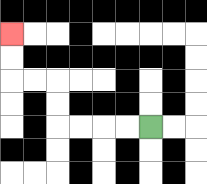{'start': '[6, 5]', 'end': '[0, 1]', 'path_directions': 'L,L,L,L,U,U,L,L,U,U', 'path_coordinates': '[[6, 5], [5, 5], [4, 5], [3, 5], [2, 5], [2, 4], [2, 3], [1, 3], [0, 3], [0, 2], [0, 1]]'}